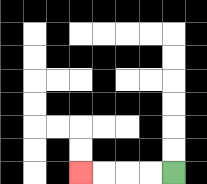{'start': '[7, 7]', 'end': '[3, 7]', 'path_directions': 'L,L,L,L', 'path_coordinates': '[[7, 7], [6, 7], [5, 7], [4, 7], [3, 7]]'}